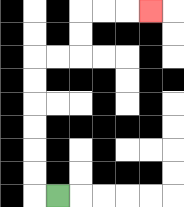{'start': '[2, 8]', 'end': '[6, 0]', 'path_directions': 'L,U,U,U,U,U,U,R,R,U,U,R,R,R', 'path_coordinates': '[[2, 8], [1, 8], [1, 7], [1, 6], [1, 5], [1, 4], [1, 3], [1, 2], [2, 2], [3, 2], [3, 1], [3, 0], [4, 0], [5, 0], [6, 0]]'}